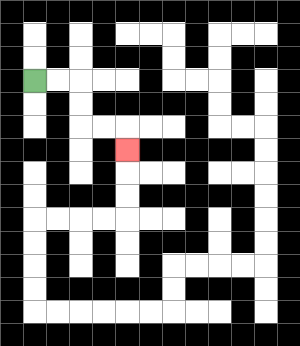{'start': '[1, 3]', 'end': '[5, 6]', 'path_directions': 'R,R,D,D,R,R,D', 'path_coordinates': '[[1, 3], [2, 3], [3, 3], [3, 4], [3, 5], [4, 5], [5, 5], [5, 6]]'}